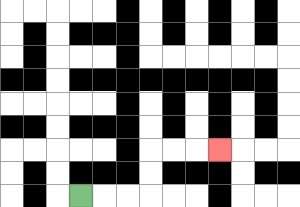{'start': '[3, 8]', 'end': '[9, 6]', 'path_directions': 'R,R,R,U,U,R,R,R', 'path_coordinates': '[[3, 8], [4, 8], [5, 8], [6, 8], [6, 7], [6, 6], [7, 6], [8, 6], [9, 6]]'}